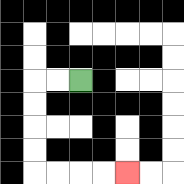{'start': '[3, 3]', 'end': '[5, 7]', 'path_directions': 'L,L,D,D,D,D,R,R,R,R', 'path_coordinates': '[[3, 3], [2, 3], [1, 3], [1, 4], [1, 5], [1, 6], [1, 7], [2, 7], [3, 7], [4, 7], [5, 7]]'}